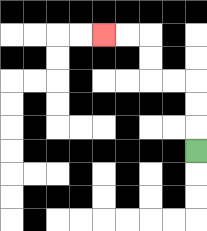{'start': '[8, 6]', 'end': '[4, 1]', 'path_directions': 'U,U,U,L,L,U,U,L,L', 'path_coordinates': '[[8, 6], [8, 5], [8, 4], [8, 3], [7, 3], [6, 3], [6, 2], [6, 1], [5, 1], [4, 1]]'}